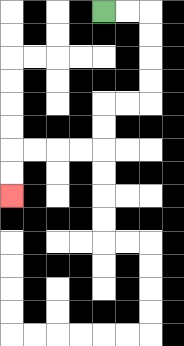{'start': '[4, 0]', 'end': '[0, 8]', 'path_directions': 'R,R,D,D,D,D,L,L,D,D,L,L,L,L,D,D', 'path_coordinates': '[[4, 0], [5, 0], [6, 0], [6, 1], [6, 2], [6, 3], [6, 4], [5, 4], [4, 4], [4, 5], [4, 6], [3, 6], [2, 6], [1, 6], [0, 6], [0, 7], [0, 8]]'}